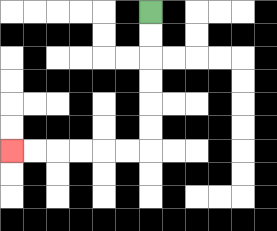{'start': '[6, 0]', 'end': '[0, 6]', 'path_directions': 'D,D,D,D,D,D,L,L,L,L,L,L', 'path_coordinates': '[[6, 0], [6, 1], [6, 2], [6, 3], [6, 4], [6, 5], [6, 6], [5, 6], [4, 6], [3, 6], [2, 6], [1, 6], [0, 6]]'}